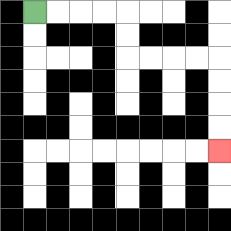{'start': '[1, 0]', 'end': '[9, 6]', 'path_directions': 'R,R,R,R,D,D,R,R,R,R,D,D,D,D', 'path_coordinates': '[[1, 0], [2, 0], [3, 0], [4, 0], [5, 0], [5, 1], [5, 2], [6, 2], [7, 2], [8, 2], [9, 2], [9, 3], [9, 4], [9, 5], [9, 6]]'}